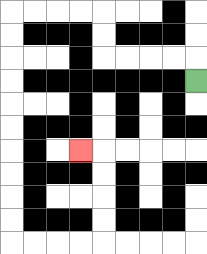{'start': '[8, 3]', 'end': '[3, 6]', 'path_directions': 'U,L,L,L,L,U,U,L,L,L,L,D,D,D,D,D,D,D,D,D,D,R,R,R,R,U,U,U,U,L', 'path_coordinates': '[[8, 3], [8, 2], [7, 2], [6, 2], [5, 2], [4, 2], [4, 1], [4, 0], [3, 0], [2, 0], [1, 0], [0, 0], [0, 1], [0, 2], [0, 3], [0, 4], [0, 5], [0, 6], [0, 7], [0, 8], [0, 9], [0, 10], [1, 10], [2, 10], [3, 10], [4, 10], [4, 9], [4, 8], [4, 7], [4, 6], [3, 6]]'}